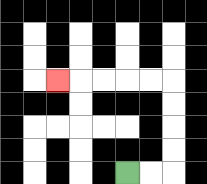{'start': '[5, 7]', 'end': '[2, 3]', 'path_directions': 'R,R,U,U,U,U,L,L,L,L,L', 'path_coordinates': '[[5, 7], [6, 7], [7, 7], [7, 6], [7, 5], [7, 4], [7, 3], [6, 3], [5, 3], [4, 3], [3, 3], [2, 3]]'}